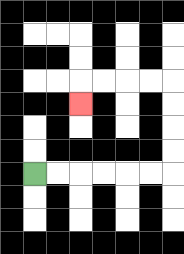{'start': '[1, 7]', 'end': '[3, 4]', 'path_directions': 'R,R,R,R,R,R,U,U,U,U,L,L,L,L,D', 'path_coordinates': '[[1, 7], [2, 7], [3, 7], [4, 7], [5, 7], [6, 7], [7, 7], [7, 6], [7, 5], [7, 4], [7, 3], [6, 3], [5, 3], [4, 3], [3, 3], [3, 4]]'}